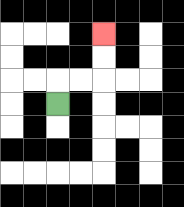{'start': '[2, 4]', 'end': '[4, 1]', 'path_directions': 'U,R,R,U,U', 'path_coordinates': '[[2, 4], [2, 3], [3, 3], [4, 3], [4, 2], [4, 1]]'}